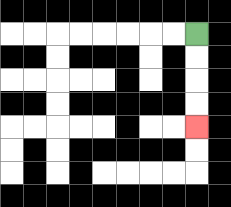{'start': '[8, 1]', 'end': '[8, 5]', 'path_directions': 'D,D,D,D', 'path_coordinates': '[[8, 1], [8, 2], [8, 3], [8, 4], [8, 5]]'}